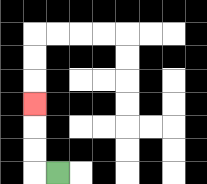{'start': '[2, 7]', 'end': '[1, 4]', 'path_directions': 'L,U,U,U', 'path_coordinates': '[[2, 7], [1, 7], [1, 6], [1, 5], [1, 4]]'}